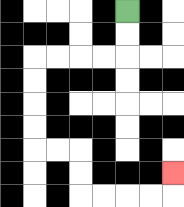{'start': '[5, 0]', 'end': '[7, 7]', 'path_directions': 'D,D,L,L,L,L,D,D,D,D,R,R,D,D,R,R,R,R,U', 'path_coordinates': '[[5, 0], [5, 1], [5, 2], [4, 2], [3, 2], [2, 2], [1, 2], [1, 3], [1, 4], [1, 5], [1, 6], [2, 6], [3, 6], [3, 7], [3, 8], [4, 8], [5, 8], [6, 8], [7, 8], [7, 7]]'}